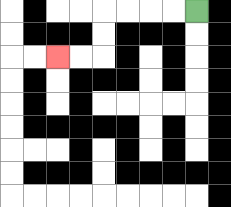{'start': '[8, 0]', 'end': '[2, 2]', 'path_directions': 'L,L,L,L,D,D,L,L', 'path_coordinates': '[[8, 0], [7, 0], [6, 0], [5, 0], [4, 0], [4, 1], [4, 2], [3, 2], [2, 2]]'}